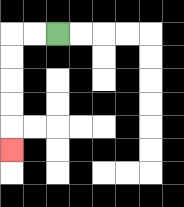{'start': '[2, 1]', 'end': '[0, 6]', 'path_directions': 'L,L,D,D,D,D,D', 'path_coordinates': '[[2, 1], [1, 1], [0, 1], [0, 2], [0, 3], [0, 4], [0, 5], [0, 6]]'}